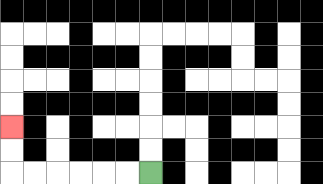{'start': '[6, 7]', 'end': '[0, 5]', 'path_directions': 'L,L,L,L,L,L,U,U', 'path_coordinates': '[[6, 7], [5, 7], [4, 7], [3, 7], [2, 7], [1, 7], [0, 7], [0, 6], [0, 5]]'}